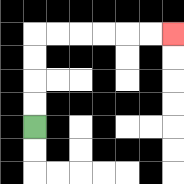{'start': '[1, 5]', 'end': '[7, 1]', 'path_directions': 'U,U,U,U,R,R,R,R,R,R', 'path_coordinates': '[[1, 5], [1, 4], [1, 3], [1, 2], [1, 1], [2, 1], [3, 1], [4, 1], [5, 1], [6, 1], [7, 1]]'}